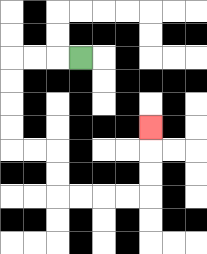{'start': '[3, 2]', 'end': '[6, 5]', 'path_directions': 'L,L,L,D,D,D,D,R,R,D,D,R,R,R,R,U,U,U', 'path_coordinates': '[[3, 2], [2, 2], [1, 2], [0, 2], [0, 3], [0, 4], [0, 5], [0, 6], [1, 6], [2, 6], [2, 7], [2, 8], [3, 8], [4, 8], [5, 8], [6, 8], [6, 7], [6, 6], [6, 5]]'}